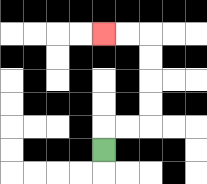{'start': '[4, 6]', 'end': '[4, 1]', 'path_directions': 'U,R,R,U,U,U,U,L,L', 'path_coordinates': '[[4, 6], [4, 5], [5, 5], [6, 5], [6, 4], [6, 3], [6, 2], [6, 1], [5, 1], [4, 1]]'}